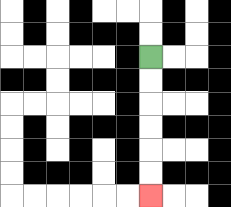{'start': '[6, 2]', 'end': '[6, 8]', 'path_directions': 'D,D,D,D,D,D', 'path_coordinates': '[[6, 2], [6, 3], [6, 4], [6, 5], [6, 6], [6, 7], [6, 8]]'}